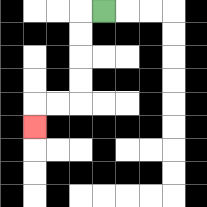{'start': '[4, 0]', 'end': '[1, 5]', 'path_directions': 'L,D,D,D,D,L,L,D', 'path_coordinates': '[[4, 0], [3, 0], [3, 1], [3, 2], [3, 3], [3, 4], [2, 4], [1, 4], [1, 5]]'}